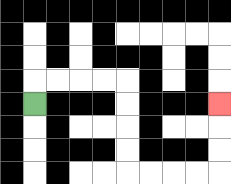{'start': '[1, 4]', 'end': '[9, 4]', 'path_directions': 'U,R,R,R,R,D,D,D,D,R,R,R,R,U,U,U', 'path_coordinates': '[[1, 4], [1, 3], [2, 3], [3, 3], [4, 3], [5, 3], [5, 4], [5, 5], [5, 6], [5, 7], [6, 7], [7, 7], [8, 7], [9, 7], [9, 6], [9, 5], [9, 4]]'}